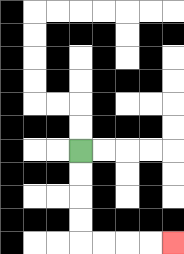{'start': '[3, 6]', 'end': '[7, 10]', 'path_directions': 'D,D,D,D,R,R,R,R', 'path_coordinates': '[[3, 6], [3, 7], [3, 8], [3, 9], [3, 10], [4, 10], [5, 10], [6, 10], [7, 10]]'}